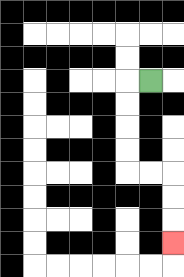{'start': '[6, 3]', 'end': '[7, 10]', 'path_directions': 'L,D,D,D,D,R,R,D,D,D', 'path_coordinates': '[[6, 3], [5, 3], [5, 4], [5, 5], [5, 6], [5, 7], [6, 7], [7, 7], [7, 8], [7, 9], [7, 10]]'}